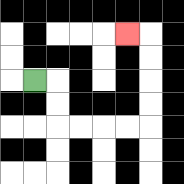{'start': '[1, 3]', 'end': '[5, 1]', 'path_directions': 'R,D,D,R,R,R,R,U,U,U,U,L', 'path_coordinates': '[[1, 3], [2, 3], [2, 4], [2, 5], [3, 5], [4, 5], [5, 5], [6, 5], [6, 4], [6, 3], [6, 2], [6, 1], [5, 1]]'}